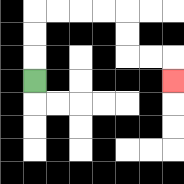{'start': '[1, 3]', 'end': '[7, 3]', 'path_directions': 'U,U,U,R,R,R,R,D,D,R,R,D', 'path_coordinates': '[[1, 3], [1, 2], [1, 1], [1, 0], [2, 0], [3, 0], [4, 0], [5, 0], [5, 1], [5, 2], [6, 2], [7, 2], [7, 3]]'}